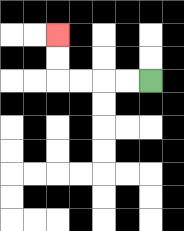{'start': '[6, 3]', 'end': '[2, 1]', 'path_directions': 'L,L,L,L,U,U', 'path_coordinates': '[[6, 3], [5, 3], [4, 3], [3, 3], [2, 3], [2, 2], [2, 1]]'}